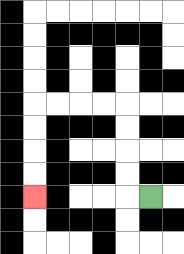{'start': '[6, 8]', 'end': '[1, 8]', 'path_directions': 'L,U,U,U,U,L,L,L,L,D,D,D,D', 'path_coordinates': '[[6, 8], [5, 8], [5, 7], [5, 6], [5, 5], [5, 4], [4, 4], [3, 4], [2, 4], [1, 4], [1, 5], [1, 6], [1, 7], [1, 8]]'}